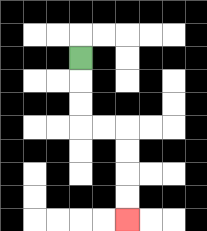{'start': '[3, 2]', 'end': '[5, 9]', 'path_directions': 'D,D,D,R,R,D,D,D,D', 'path_coordinates': '[[3, 2], [3, 3], [3, 4], [3, 5], [4, 5], [5, 5], [5, 6], [5, 7], [5, 8], [5, 9]]'}